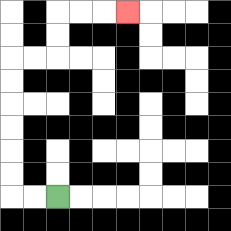{'start': '[2, 8]', 'end': '[5, 0]', 'path_directions': 'L,L,U,U,U,U,U,U,R,R,U,U,R,R,R', 'path_coordinates': '[[2, 8], [1, 8], [0, 8], [0, 7], [0, 6], [0, 5], [0, 4], [0, 3], [0, 2], [1, 2], [2, 2], [2, 1], [2, 0], [3, 0], [4, 0], [5, 0]]'}